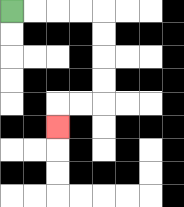{'start': '[0, 0]', 'end': '[2, 5]', 'path_directions': 'R,R,R,R,D,D,D,D,L,L,D', 'path_coordinates': '[[0, 0], [1, 0], [2, 0], [3, 0], [4, 0], [4, 1], [4, 2], [4, 3], [4, 4], [3, 4], [2, 4], [2, 5]]'}